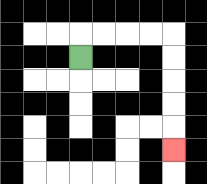{'start': '[3, 2]', 'end': '[7, 6]', 'path_directions': 'U,R,R,R,R,D,D,D,D,D', 'path_coordinates': '[[3, 2], [3, 1], [4, 1], [5, 1], [6, 1], [7, 1], [7, 2], [7, 3], [7, 4], [7, 5], [7, 6]]'}